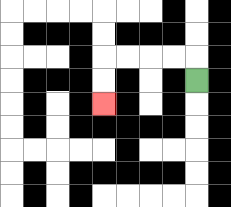{'start': '[8, 3]', 'end': '[4, 4]', 'path_directions': 'U,L,L,L,L,D,D', 'path_coordinates': '[[8, 3], [8, 2], [7, 2], [6, 2], [5, 2], [4, 2], [4, 3], [4, 4]]'}